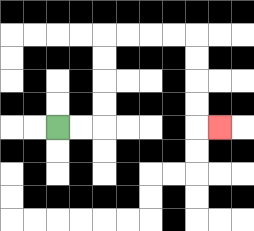{'start': '[2, 5]', 'end': '[9, 5]', 'path_directions': 'R,R,U,U,U,U,R,R,R,R,D,D,D,D,R', 'path_coordinates': '[[2, 5], [3, 5], [4, 5], [4, 4], [4, 3], [4, 2], [4, 1], [5, 1], [6, 1], [7, 1], [8, 1], [8, 2], [8, 3], [8, 4], [8, 5], [9, 5]]'}